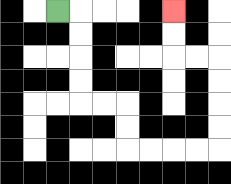{'start': '[2, 0]', 'end': '[7, 0]', 'path_directions': 'R,D,D,D,D,R,R,D,D,R,R,R,R,U,U,U,U,L,L,U,U', 'path_coordinates': '[[2, 0], [3, 0], [3, 1], [3, 2], [3, 3], [3, 4], [4, 4], [5, 4], [5, 5], [5, 6], [6, 6], [7, 6], [8, 6], [9, 6], [9, 5], [9, 4], [9, 3], [9, 2], [8, 2], [7, 2], [7, 1], [7, 0]]'}